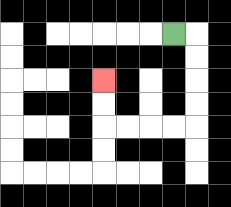{'start': '[7, 1]', 'end': '[4, 3]', 'path_directions': 'R,D,D,D,D,L,L,L,L,U,U', 'path_coordinates': '[[7, 1], [8, 1], [8, 2], [8, 3], [8, 4], [8, 5], [7, 5], [6, 5], [5, 5], [4, 5], [4, 4], [4, 3]]'}